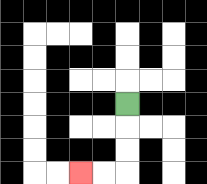{'start': '[5, 4]', 'end': '[3, 7]', 'path_directions': 'D,D,D,L,L', 'path_coordinates': '[[5, 4], [5, 5], [5, 6], [5, 7], [4, 7], [3, 7]]'}